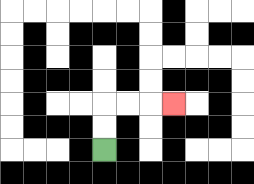{'start': '[4, 6]', 'end': '[7, 4]', 'path_directions': 'U,U,R,R,R', 'path_coordinates': '[[4, 6], [4, 5], [4, 4], [5, 4], [6, 4], [7, 4]]'}